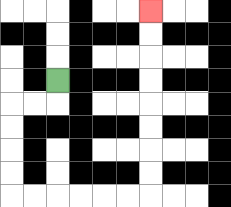{'start': '[2, 3]', 'end': '[6, 0]', 'path_directions': 'D,L,L,D,D,D,D,R,R,R,R,R,R,U,U,U,U,U,U,U,U', 'path_coordinates': '[[2, 3], [2, 4], [1, 4], [0, 4], [0, 5], [0, 6], [0, 7], [0, 8], [1, 8], [2, 8], [3, 8], [4, 8], [5, 8], [6, 8], [6, 7], [6, 6], [6, 5], [6, 4], [6, 3], [6, 2], [6, 1], [6, 0]]'}